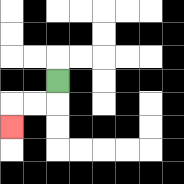{'start': '[2, 3]', 'end': '[0, 5]', 'path_directions': 'D,L,L,D', 'path_coordinates': '[[2, 3], [2, 4], [1, 4], [0, 4], [0, 5]]'}